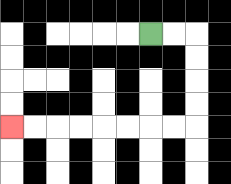{'start': '[6, 1]', 'end': '[0, 5]', 'path_directions': 'R,R,D,D,D,D,L,L,L,L,L,L,L,L', 'path_coordinates': '[[6, 1], [7, 1], [8, 1], [8, 2], [8, 3], [8, 4], [8, 5], [7, 5], [6, 5], [5, 5], [4, 5], [3, 5], [2, 5], [1, 5], [0, 5]]'}